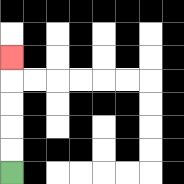{'start': '[0, 7]', 'end': '[0, 2]', 'path_directions': 'U,U,U,U,U', 'path_coordinates': '[[0, 7], [0, 6], [0, 5], [0, 4], [0, 3], [0, 2]]'}